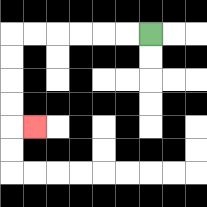{'start': '[6, 1]', 'end': '[1, 5]', 'path_directions': 'L,L,L,L,L,L,D,D,D,D,R', 'path_coordinates': '[[6, 1], [5, 1], [4, 1], [3, 1], [2, 1], [1, 1], [0, 1], [0, 2], [0, 3], [0, 4], [0, 5], [1, 5]]'}